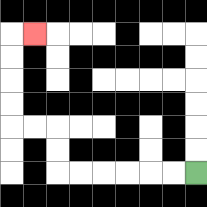{'start': '[8, 7]', 'end': '[1, 1]', 'path_directions': 'L,L,L,L,L,L,U,U,L,L,U,U,U,U,R', 'path_coordinates': '[[8, 7], [7, 7], [6, 7], [5, 7], [4, 7], [3, 7], [2, 7], [2, 6], [2, 5], [1, 5], [0, 5], [0, 4], [0, 3], [0, 2], [0, 1], [1, 1]]'}